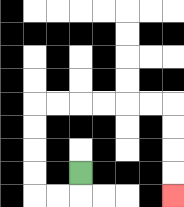{'start': '[3, 7]', 'end': '[7, 8]', 'path_directions': 'D,L,L,U,U,U,U,R,R,R,R,R,R,D,D,D,D', 'path_coordinates': '[[3, 7], [3, 8], [2, 8], [1, 8], [1, 7], [1, 6], [1, 5], [1, 4], [2, 4], [3, 4], [4, 4], [5, 4], [6, 4], [7, 4], [7, 5], [7, 6], [7, 7], [7, 8]]'}